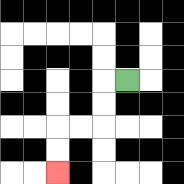{'start': '[5, 3]', 'end': '[2, 7]', 'path_directions': 'L,D,D,L,L,D,D', 'path_coordinates': '[[5, 3], [4, 3], [4, 4], [4, 5], [3, 5], [2, 5], [2, 6], [2, 7]]'}